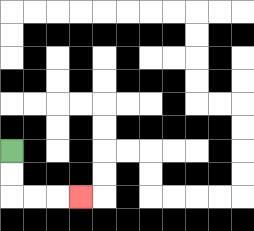{'start': '[0, 6]', 'end': '[3, 8]', 'path_directions': 'D,D,R,R,R', 'path_coordinates': '[[0, 6], [0, 7], [0, 8], [1, 8], [2, 8], [3, 8]]'}